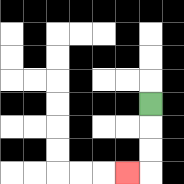{'start': '[6, 4]', 'end': '[5, 7]', 'path_directions': 'D,D,D,L', 'path_coordinates': '[[6, 4], [6, 5], [6, 6], [6, 7], [5, 7]]'}